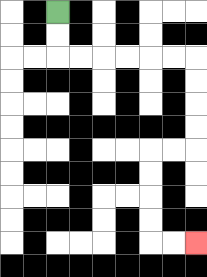{'start': '[2, 0]', 'end': '[8, 10]', 'path_directions': 'D,D,R,R,R,R,R,R,D,D,D,D,L,L,D,D,D,D,R,R', 'path_coordinates': '[[2, 0], [2, 1], [2, 2], [3, 2], [4, 2], [5, 2], [6, 2], [7, 2], [8, 2], [8, 3], [8, 4], [8, 5], [8, 6], [7, 6], [6, 6], [6, 7], [6, 8], [6, 9], [6, 10], [7, 10], [8, 10]]'}